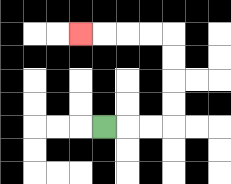{'start': '[4, 5]', 'end': '[3, 1]', 'path_directions': 'R,R,R,U,U,U,U,L,L,L,L', 'path_coordinates': '[[4, 5], [5, 5], [6, 5], [7, 5], [7, 4], [7, 3], [7, 2], [7, 1], [6, 1], [5, 1], [4, 1], [3, 1]]'}